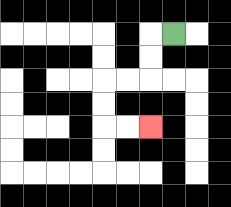{'start': '[7, 1]', 'end': '[6, 5]', 'path_directions': 'L,D,D,L,L,D,D,R,R', 'path_coordinates': '[[7, 1], [6, 1], [6, 2], [6, 3], [5, 3], [4, 3], [4, 4], [4, 5], [5, 5], [6, 5]]'}